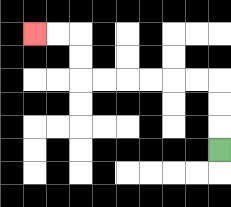{'start': '[9, 6]', 'end': '[1, 1]', 'path_directions': 'U,U,U,L,L,L,L,L,L,U,U,L,L', 'path_coordinates': '[[9, 6], [9, 5], [9, 4], [9, 3], [8, 3], [7, 3], [6, 3], [5, 3], [4, 3], [3, 3], [3, 2], [3, 1], [2, 1], [1, 1]]'}